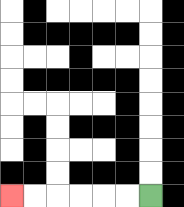{'start': '[6, 8]', 'end': '[0, 8]', 'path_directions': 'L,L,L,L,L,L', 'path_coordinates': '[[6, 8], [5, 8], [4, 8], [3, 8], [2, 8], [1, 8], [0, 8]]'}